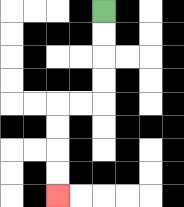{'start': '[4, 0]', 'end': '[2, 8]', 'path_directions': 'D,D,D,D,L,L,D,D,D,D', 'path_coordinates': '[[4, 0], [4, 1], [4, 2], [4, 3], [4, 4], [3, 4], [2, 4], [2, 5], [2, 6], [2, 7], [2, 8]]'}